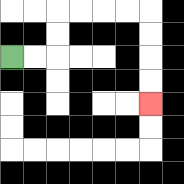{'start': '[0, 2]', 'end': '[6, 4]', 'path_directions': 'R,R,U,U,R,R,R,R,D,D,D,D', 'path_coordinates': '[[0, 2], [1, 2], [2, 2], [2, 1], [2, 0], [3, 0], [4, 0], [5, 0], [6, 0], [6, 1], [6, 2], [6, 3], [6, 4]]'}